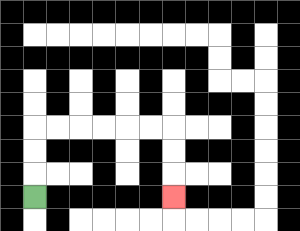{'start': '[1, 8]', 'end': '[7, 8]', 'path_directions': 'U,U,U,R,R,R,R,R,R,D,D,D', 'path_coordinates': '[[1, 8], [1, 7], [1, 6], [1, 5], [2, 5], [3, 5], [4, 5], [5, 5], [6, 5], [7, 5], [7, 6], [7, 7], [7, 8]]'}